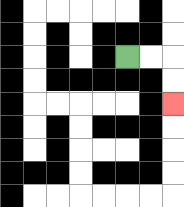{'start': '[5, 2]', 'end': '[7, 4]', 'path_directions': 'R,R,D,D', 'path_coordinates': '[[5, 2], [6, 2], [7, 2], [7, 3], [7, 4]]'}